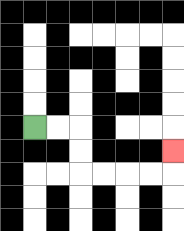{'start': '[1, 5]', 'end': '[7, 6]', 'path_directions': 'R,R,D,D,R,R,R,R,U', 'path_coordinates': '[[1, 5], [2, 5], [3, 5], [3, 6], [3, 7], [4, 7], [5, 7], [6, 7], [7, 7], [7, 6]]'}